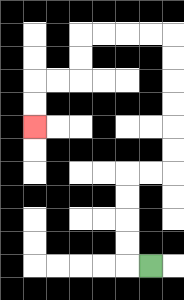{'start': '[6, 11]', 'end': '[1, 5]', 'path_directions': 'L,U,U,U,U,R,R,U,U,U,U,U,U,L,L,L,L,D,D,L,L,D,D', 'path_coordinates': '[[6, 11], [5, 11], [5, 10], [5, 9], [5, 8], [5, 7], [6, 7], [7, 7], [7, 6], [7, 5], [7, 4], [7, 3], [7, 2], [7, 1], [6, 1], [5, 1], [4, 1], [3, 1], [3, 2], [3, 3], [2, 3], [1, 3], [1, 4], [1, 5]]'}